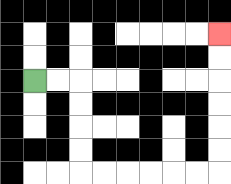{'start': '[1, 3]', 'end': '[9, 1]', 'path_directions': 'R,R,D,D,D,D,R,R,R,R,R,R,U,U,U,U,U,U', 'path_coordinates': '[[1, 3], [2, 3], [3, 3], [3, 4], [3, 5], [3, 6], [3, 7], [4, 7], [5, 7], [6, 7], [7, 7], [8, 7], [9, 7], [9, 6], [9, 5], [9, 4], [9, 3], [9, 2], [9, 1]]'}